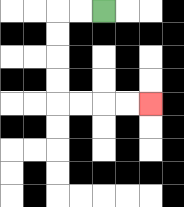{'start': '[4, 0]', 'end': '[6, 4]', 'path_directions': 'L,L,D,D,D,D,R,R,R,R', 'path_coordinates': '[[4, 0], [3, 0], [2, 0], [2, 1], [2, 2], [2, 3], [2, 4], [3, 4], [4, 4], [5, 4], [6, 4]]'}